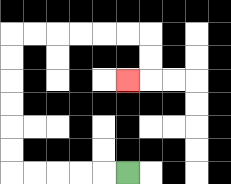{'start': '[5, 7]', 'end': '[5, 3]', 'path_directions': 'L,L,L,L,L,U,U,U,U,U,U,R,R,R,R,R,R,D,D,L', 'path_coordinates': '[[5, 7], [4, 7], [3, 7], [2, 7], [1, 7], [0, 7], [0, 6], [0, 5], [0, 4], [0, 3], [0, 2], [0, 1], [1, 1], [2, 1], [3, 1], [4, 1], [5, 1], [6, 1], [6, 2], [6, 3], [5, 3]]'}